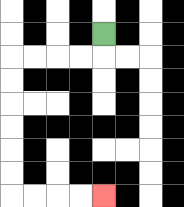{'start': '[4, 1]', 'end': '[4, 8]', 'path_directions': 'D,L,L,L,L,D,D,D,D,D,D,R,R,R,R', 'path_coordinates': '[[4, 1], [4, 2], [3, 2], [2, 2], [1, 2], [0, 2], [0, 3], [0, 4], [0, 5], [0, 6], [0, 7], [0, 8], [1, 8], [2, 8], [3, 8], [4, 8]]'}